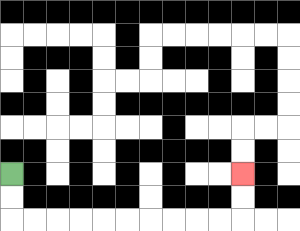{'start': '[0, 7]', 'end': '[10, 7]', 'path_directions': 'D,D,R,R,R,R,R,R,R,R,R,R,U,U', 'path_coordinates': '[[0, 7], [0, 8], [0, 9], [1, 9], [2, 9], [3, 9], [4, 9], [5, 9], [6, 9], [7, 9], [8, 9], [9, 9], [10, 9], [10, 8], [10, 7]]'}